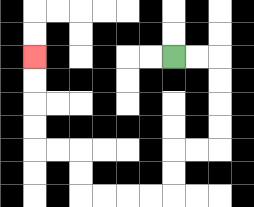{'start': '[7, 2]', 'end': '[1, 2]', 'path_directions': 'R,R,D,D,D,D,L,L,D,D,L,L,L,L,U,U,L,L,U,U,U,U', 'path_coordinates': '[[7, 2], [8, 2], [9, 2], [9, 3], [9, 4], [9, 5], [9, 6], [8, 6], [7, 6], [7, 7], [7, 8], [6, 8], [5, 8], [4, 8], [3, 8], [3, 7], [3, 6], [2, 6], [1, 6], [1, 5], [1, 4], [1, 3], [1, 2]]'}